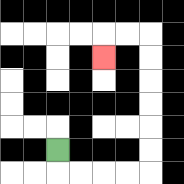{'start': '[2, 6]', 'end': '[4, 2]', 'path_directions': 'D,R,R,R,R,U,U,U,U,U,U,L,L,D', 'path_coordinates': '[[2, 6], [2, 7], [3, 7], [4, 7], [5, 7], [6, 7], [6, 6], [6, 5], [6, 4], [6, 3], [6, 2], [6, 1], [5, 1], [4, 1], [4, 2]]'}